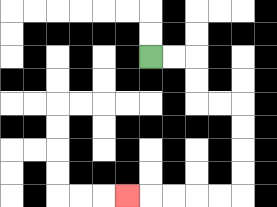{'start': '[6, 2]', 'end': '[5, 8]', 'path_directions': 'R,R,D,D,R,R,D,D,D,D,L,L,L,L,L', 'path_coordinates': '[[6, 2], [7, 2], [8, 2], [8, 3], [8, 4], [9, 4], [10, 4], [10, 5], [10, 6], [10, 7], [10, 8], [9, 8], [8, 8], [7, 8], [6, 8], [5, 8]]'}